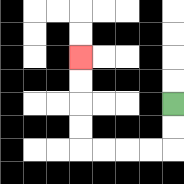{'start': '[7, 4]', 'end': '[3, 2]', 'path_directions': 'D,D,L,L,L,L,U,U,U,U', 'path_coordinates': '[[7, 4], [7, 5], [7, 6], [6, 6], [5, 6], [4, 6], [3, 6], [3, 5], [3, 4], [3, 3], [3, 2]]'}